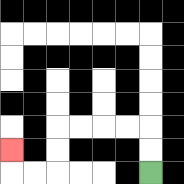{'start': '[6, 7]', 'end': '[0, 6]', 'path_directions': 'U,U,L,L,L,L,D,D,L,L,U', 'path_coordinates': '[[6, 7], [6, 6], [6, 5], [5, 5], [4, 5], [3, 5], [2, 5], [2, 6], [2, 7], [1, 7], [0, 7], [0, 6]]'}